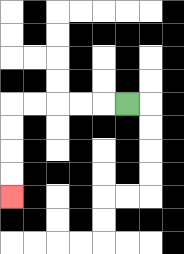{'start': '[5, 4]', 'end': '[0, 8]', 'path_directions': 'L,L,L,L,L,D,D,D,D', 'path_coordinates': '[[5, 4], [4, 4], [3, 4], [2, 4], [1, 4], [0, 4], [0, 5], [0, 6], [0, 7], [0, 8]]'}